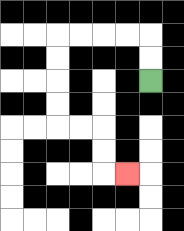{'start': '[6, 3]', 'end': '[5, 7]', 'path_directions': 'U,U,L,L,L,L,D,D,D,D,R,R,D,D,R', 'path_coordinates': '[[6, 3], [6, 2], [6, 1], [5, 1], [4, 1], [3, 1], [2, 1], [2, 2], [2, 3], [2, 4], [2, 5], [3, 5], [4, 5], [4, 6], [4, 7], [5, 7]]'}